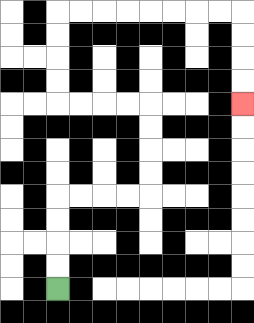{'start': '[2, 12]', 'end': '[10, 4]', 'path_directions': 'U,U,U,U,R,R,R,R,U,U,U,U,L,L,L,L,U,U,U,U,R,R,R,R,R,R,R,R,D,D,D,D', 'path_coordinates': '[[2, 12], [2, 11], [2, 10], [2, 9], [2, 8], [3, 8], [4, 8], [5, 8], [6, 8], [6, 7], [6, 6], [6, 5], [6, 4], [5, 4], [4, 4], [3, 4], [2, 4], [2, 3], [2, 2], [2, 1], [2, 0], [3, 0], [4, 0], [5, 0], [6, 0], [7, 0], [8, 0], [9, 0], [10, 0], [10, 1], [10, 2], [10, 3], [10, 4]]'}